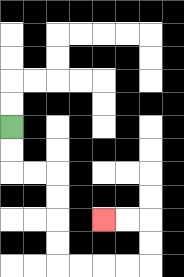{'start': '[0, 5]', 'end': '[4, 9]', 'path_directions': 'D,D,R,R,D,D,D,D,R,R,R,R,U,U,L,L', 'path_coordinates': '[[0, 5], [0, 6], [0, 7], [1, 7], [2, 7], [2, 8], [2, 9], [2, 10], [2, 11], [3, 11], [4, 11], [5, 11], [6, 11], [6, 10], [6, 9], [5, 9], [4, 9]]'}